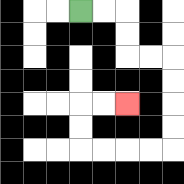{'start': '[3, 0]', 'end': '[5, 4]', 'path_directions': 'R,R,D,D,R,R,D,D,D,D,L,L,L,L,U,U,R,R', 'path_coordinates': '[[3, 0], [4, 0], [5, 0], [5, 1], [5, 2], [6, 2], [7, 2], [7, 3], [7, 4], [7, 5], [7, 6], [6, 6], [5, 6], [4, 6], [3, 6], [3, 5], [3, 4], [4, 4], [5, 4]]'}